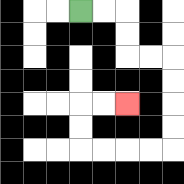{'start': '[3, 0]', 'end': '[5, 4]', 'path_directions': 'R,R,D,D,R,R,D,D,D,D,L,L,L,L,U,U,R,R', 'path_coordinates': '[[3, 0], [4, 0], [5, 0], [5, 1], [5, 2], [6, 2], [7, 2], [7, 3], [7, 4], [7, 5], [7, 6], [6, 6], [5, 6], [4, 6], [3, 6], [3, 5], [3, 4], [4, 4], [5, 4]]'}